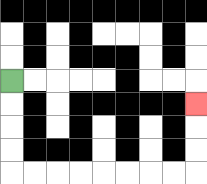{'start': '[0, 3]', 'end': '[8, 4]', 'path_directions': 'D,D,D,D,R,R,R,R,R,R,R,R,U,U,U', 'path_coordinates': '[[0, 3], [0, 4], [0, 5], [0, 6], [0, 7], [1, 7], [2, 7], [3, 7], [4, 7], [5, 7], [6, 7], [7, 7], [8, 7], [8, 6], [8, 5], [8, 4]]'}